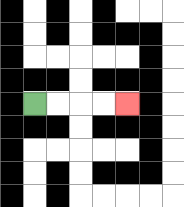{'start': '[1, 4]', 'end': '[5, 4]', 'path_directions': 'R,R,R,R', 'path_coordinates': '[[1, 4], [2, 4], [3, 4], [4, 4], [5, 4]]'}